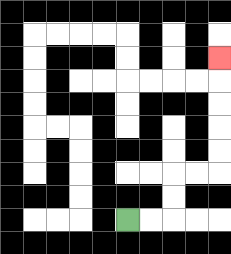{'start': '[5, 9]', 'end': '[9, 2]', 'path_directions': 'R,R,U,U,R,R,U,U,U,U,U', 'path_coordinates': '[[5, 9], [6, 9], [7, 9], [7, 8], [7, 7], [8, 7], [9, 7], [9, 6], [9, 5], [9, 4], [9, 3], [9, 2]]'}